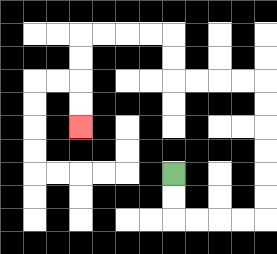{'start': '[7, 7]', 'end': '[3, 5]', 'path_directions': 'D,D,R,R,R,R,U,U,U,U,U,U,L,L,L,L,U,U,L,L,L,L,D,D,D,D', 'path_coordinates': '[[7, 7], [7, 8], [7, 9], [8, 9], [9, 9], [10, 9], [11, 9], [11, 8], [11, 7], [11, 6], [11, 5], [11, 4], [11, 3], [10, 3], [9, 3], [8, 3], [7, 3], [7, 2], [7, 1], [6, 1], [5, 1], [4, 1], [3, 1], [3, 2], [3, 3], [3, 4], [3, 5]]'}